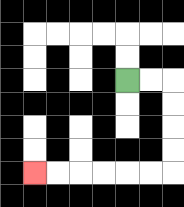{'start': '[5, 3]', 'end': '[1, 7]', 'path_directions': 'R,R,D,D,D,D,L,L,L,L,L,L', 'path_coordinates': '[[5, 3], [6, 3], [7, 3], [7, 4], [7, 5], [7, 6], [7, 7], [6, 7], [5, 7], [4, 7], [3, 7], [2, 7], [1, 7]]'}